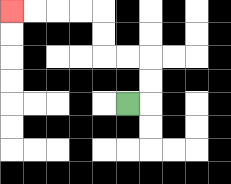{'start': '[5, 4]', 'end': '[0, 0]', 'path_directions': 'R,U,U,L,L,U,U,L,L,L,L', 'path_coordinates': '[[5, 4], [6, 4], [6, 3], [6, 2], [5, 2], [4, 2], [4, 1], [4, 0], [3, 0], [2, 0], [1, 0], [0, 0]]'}